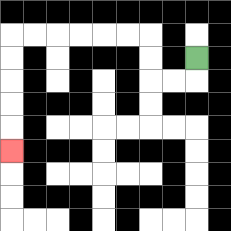{'start': '[8, 2]', 'end': '[0, 6]', 'path_directions': 'D,L,L,U,U,L,L,L,L,L,L,D,D,D,D,D', 'path_coordinates': '[[8, 2], [8, 3], [7, 3], [6, 3], [6, 2], [6, 1], [5, 1], [4, 1], [3, 1], [2, 1], [1, 1], [0, 1], [0, 2], [0, 3], [0, 4], [0, 5], [0, 6]]'}